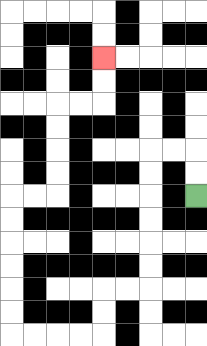{'start': '[8, 8]', 'end': '[4, 2]', 'path_directions': 'U,U,L,L,D,D,D,D,D,D,L,L,D,D,L,L,L,L,U,U,U,U,U,U,R,R,U,U,U,U,R,R,U,U', 'path_coordinates': '[[8, 8], [8, 7], [8, 6], [7, 6], [6, 6], [6, 7], [6, 8], [6, 9], [6, 10], [6, 11], [6, 12], [5, 12], [4, 12], [4, 13], [4, 14], [3, 14], [2, 14], [1, 14], [0, 14], [0, 13], [0, 12], [0, 11], [0, 10], [0, 9], [0, 8], [1, 8], [2, 8], [2, 7], [2, 6], [2, 5], [2, 4], [3, 4], [4, 4], [4, 3], [4, 2]]'}